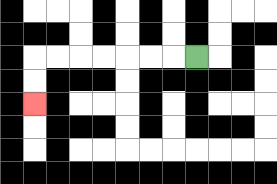{'start': '[8, 2]', 'end': '[1, 4]', 'path_directions': 'L,L,L,L,L,L,L,D,D', 'path_coordinates': '[[8, 2], [7, 2], [6, 2], [5, 2], [4, 2], [3, 2], [2, 2], [1, 2], [1, 3], [1, 4]]'}